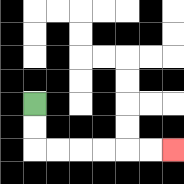{'start': '[1, 4]', 'end': '[7, 6]', 'path_directions': 'D,D,R,R,R,R,R,R', 'path_coordinates': '[[1, 4], [1, 5], [1, 6], [2, 6], [3, 6], [4, 6], [5, 6], [6, 6], [7, 6]]'}